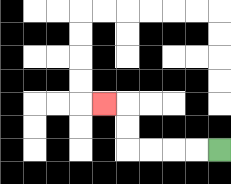{'start': '[9, 6]', 'end': '[4, 4]', 'path_directions': 'L,L,L,L,U,U,L', 'path_coordinates': '[[9, 6], [8, 6], [7, 6], [6, 6], [5, 6], [5, 5], [5, 4], [4, 4]]'}